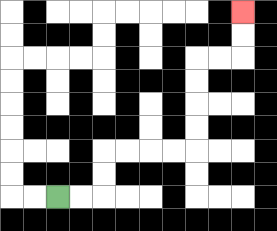{'start': '[2, 8]', 'end': '[10, 0]', 'path_directions': 'R,R,U,U,R,R,R,R,U,U,U,U,R,R,U,U', 'path_coordinates': '[[2, 8], [3, 8], [4, 8], [4, 7], [4, 6], [5, 6], [6, 6], [7, 6], [8, 6], [8, 5], [8, 4], [8, 3], [8, 2], [9, 2], [10, 2], [10, 1], [10, 0]]'}